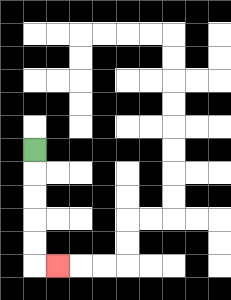{'start': '[1, 6]', 'end': '[2, 11]', 'path_directions': 'D,D,D,D,D,R', 'path_coordinates': '[[1, 6], [1, 7], [1, 8], [1, 9], [1, 10], [1, 11], [2, 11]]'}